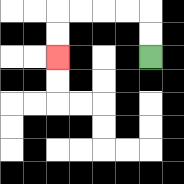{'start': '[6, 2]', 'end': '[2, 2]', 'path_directions': 'U,U,L,L,L,L,D,D', 'path_coordinates': '[[6, 2], [6, 1], [6, 0], [5, 0], [4, 0], [3, 0], [2, 0], [2, 1], [2, 2]]'}